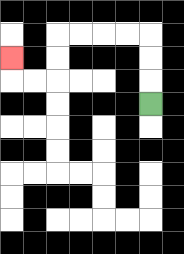{'start': '[6, 4]', 'end': '[0, 2]', 'path_directions': 'U,U,U,L,L,L,L,D,D,L,L,U', 'path_coordinates': '[[6, 4], [6, 3], [6, 2], [6, 1], [5, 1], [4, 1], [3, 1], [2, 1], [2, 2], [2, 3], [1, 3], [0, 3], [0, 2]]'}